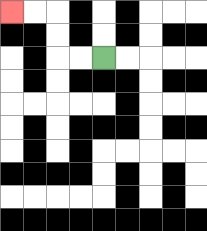{'start': '[4, 2]', 'end': '[0, 0]', 'path_directions': 'L,L,U,U,L,L', 'path_coordinates': '[[4, 2], [3, 2], [2, 2], [2, 1], [2, 0], [1, 0], [0, 0]]'}